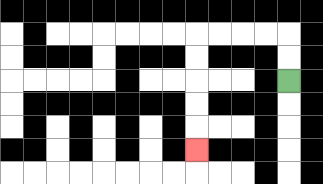{'start': '[12, 3]', 'end': '[8, 6]', 'path_directions': 'U,U,L,L,L,L,D,D,D,D,D', 'path_coordinates': '[[12, 3], [12, 2], [12, 1], [11, 1], [10, 1], [9, 1], [8, 1], [8, 2], [8, 3], [8, 4], [8, 5], [8, 6]]'}